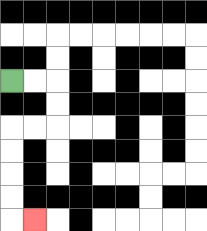{'start': '[0, 3]', 'end': '[1, 9]', 'path_directions': 'R,R,D,D,L,L,D,D,D,D,R', 'path_coordinates': '[[0, 3], [1, 3], [2, 3], [2, 4], [2, 5], [1, 5], [0, 5], [0, 6], [0, 7], [0, 8], [0, 9], [1, 9]]'}